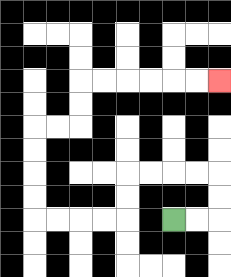{'start': '[7, 9]', 'end': '[9, 3]', 'path_directions': 'R,R,U,U,L,L,L,L,D,D,L,L,L,L,U,U,U,U,R,R,U,U,R,R,R,R,R,R', 'path_coordinates': '[[7, 9], [8, 9], [9, 9], [9, 8], [9, 7], [8, 7], [7, 7], [6, 7], [5, 7], [5, 8], [5, 9], [4, 9], [3, 9], [2, 9], [1, 9], [1, 8], [1, 7], [1, 6], [1, 5], [2, 5], [3, 5], [3, 4], [3, 3], [4, 3], [5, 3], [6, 3], [7, 3], [8, 3], [9, 3]]'}